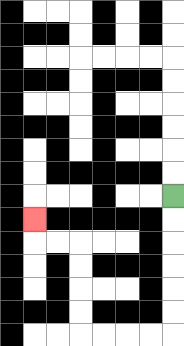{'start': '[7, 8]', 'end': '[1, 9]', 'path_directions': 'D,D,D,D,D,D,L,L,L,L,U,U,U,U,L,L,U', 'path_coordinates': '[[7, 8], [7, 9], [7, 10], [7, 11], [7, 12], [7, 13], [7, 14], [6, 14], [5, 14], [4, 14], [3, 14], [3, 13], [3, 12], [3, 11], [3, 10], [2, 10], [1, 10], [1, 9]]'}